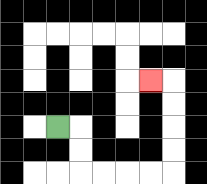{'start': '[2, 5]', 'end': '[6, 3]', 'path_directions': 'R,D,D,R,R,R,R,U,U,U,U,L', 'path_coordinates': '[[2, 5], [3, 5], [3, 6], [3, 7], [4, 7], [5, 7], [6, 7], [7, 7], [7, 6], [7, 5], [7, 4], [7, 3], [6, 3]]'}